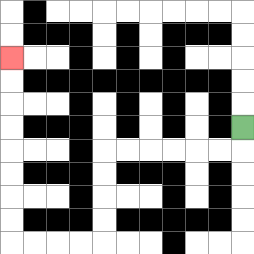{'start': '[10, 5]', 'end': '[0, 2]', 'path_directions': 'D,L,L,L,L,L,L,D,D,D,D,L,L,L,L,U,U,U,U,U,U,U,U', 'path_coordinates': '[[10, 5], [10, 6], [9, 6], [8, 6], [7, 6], [6, 6], [5, 6], [4, 6], [4, 7], [4, 8], [4, 9], [4, 10], [3, 10], [2, 10], [1, 10], [0, 10], [0, 9], [0, 8], [0, 7], [0, 6], [0, 5], [0, 4], [0, 3], [0, 2]]'}